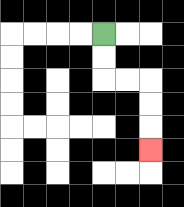{'start': '[4, 1]', 'end': '[6, 6]', 'path_directions': 'D,D,R,R,D,D,D', 'path_coordinates': '[[4, 1], [4, 2], [4, 3], [5, 3], [6, 3], [6, 4], [6, 5], [6, 6]]'}